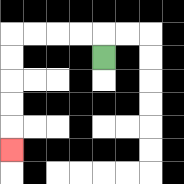{'start': '[4, 2]', 'end': '[0, 6]', 'path_directions': 'U,L,L,L,L,D,D,D,D,D', 'path_coordinates': '[[4, 2], [4, 1], [3, 1], [2, 1], [1, 1], [0, 1], [0, 2], [0, 3], [0, 4], [0, 5], [0, 6]]'}